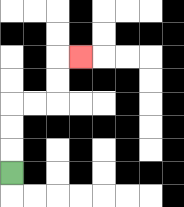{'start': '[0, 7]', 'end': '[3, 2]', 'path_directions': 'U,U,U,R,R,U,U,R', 'path_coordinates': '[[0, 7], [0, 6], [0, 5], [0, 4], [1, 4], [2, 4], [2, 3], [2, 2], [3, 2]]'}